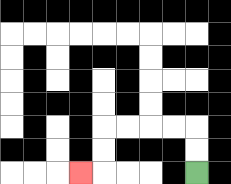{'start': '[8, 7]', 'end': '[3, 7]', 'path_directions': 'U,U,L,L,L,L,D,D,L', 'path_coordinates': '[[8, 7], [8, 6], [8, 5], [7, 5], [6, 5], [5, 5], [4, 5], [4, 6], [4, 7], [3, 7]]'}